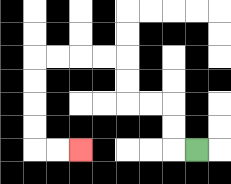{'start': '[8, 6]', 'end': '[3, 6]', 'path_directions': 'L,U,U,L,L,U,U,L,L,L,L,D,D,D,D,R,R', 'path_coordinates': '[[8, 6], [7, 6], [7, 5], [7, 4], [6, 4], [5, 4], [5, 3], [5, 2], [4, 2], [3, 2], [2, 2], [1, 2], [1, 3], [1, 4], [1, 5], [1, 6], [2, 6], [3, 6]]'}